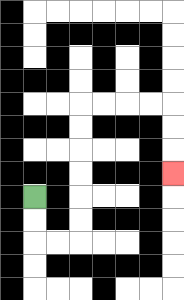{'start': '[1, 8]', 'end': '[7, 7]', 'path_directions': 'D,D,R,R,U,U,U,U,U,U,R,R,R,R,D,D,D', 'path_coordinates': '[[1, 8], [1, 9], [1, 10], [2, 10], [3, 10], [3, 9], [3, 8], [3, 7], [3, 6], [3, 5], [3, 4], [4, 4], [5, 4], [6, 4], [7, 4], [7, 5], [7, 6], [7, 7]]'}